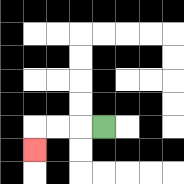{'start': '[4, 5]', 'end': '[1, 6]', 'path_directions': 'L,L,L,D', 'path_coordinates': '[[4, 5], [3, 5], [2, 5], [1, 5], [1, 6]]'}